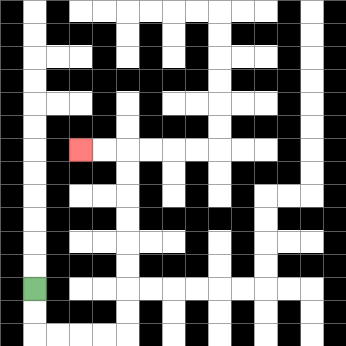{'start': '[1, 12]', 'end': '[3, 6]', 'path_directions': 'D,D,R,R,R,R,U,U,U,U,U,U,U,U,L,L', 'path_coordinates': '[[1, 12], [1, 13], [1, 14], [2, 14], [3, 14], [4, 14], [5, 14], [5, 13], [5, 12], [5, 11], [5, 10], [5, 9], [5, 8], [5, 7], [5, 6], [4, 6], [3, 6]]'}